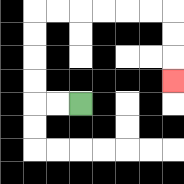{'start': '[3, 4]', 'end': '[7, 3]', 'path_directions': 'L,L,U,U,U,U,R,R,R,R,R,R,D,D,D', 'path_coordinates': '[[3, 4], [2, 4], [1, 4], [1, 3], [1, 2], [1, 1], [1, 0], [2, 0], [3, 0], [4, 0], [5, 0], [6, 0], [7, 0], [7, 1], [7, 2], [7, 3]]'}